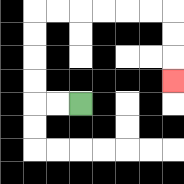{'start': '[3, 4]', 'end': '[7, 3]', 'path_directions': 'L,L,U,U,U,U,R,R,R,R,R,R,D,D,D', 'path_coordinates': '[[3, 4], [2, 4], [1, 4], [1, 3], [1, 2], [1, 1], [1, 0], [2, 0], [3, 0], [4, 0], [5, 0], [6, 0], [7, 0], [7, 1], [7, 2], [7, 3]]'}